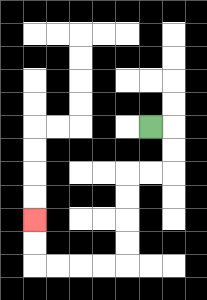{'start': '[6, 5]', 'end': '[1, 9]', 'path_directions': 'R,D,D,L,L,D,D,D,D,L,L,L,L,U,U', 'path_coordinates': '[[6, 5], [7, 5], [7, 6], [7, 7], [6, 7], [5, 7], [5, 8], [5, 9], [5, 10], [5, 11], [4, 11], [3, 11], [2, 11], [1, 11], [1, 10], [1, 9]]'}